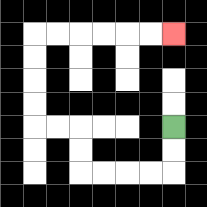{'start': '[7, 5]', 'end': '[7, 1]', 'path_directions': 'D,D,L,L,L,L,U,U,L,L,U,U,U,U,R,R,R,R,R,R', 'path_coordinates': '[[7, 5], [7, 6], [7, 7], [6, 7], [5, 7], [4, 7], [3, 7], [3, 6], [3, 5], [2, 5], [1, 5], [1, 4], [1, 3], [1, 2], [1, 1], [2, 1], [3, 1], [4, 1], [5, 1], [6, 1], [7, 1]]'}